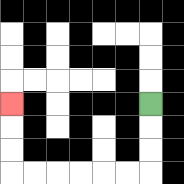{'start': '[6, 4]', 'end': '[0, 4]', 'path_directions': 'D,D,D,L,L,L,L,L,L,U,U,U', 'path_coordinates': '[[6, 4], [6, 5], [6, 6], [6, 7], [5, 7], [4, 7], [3, 7], [2, 7], [1, 7], [0, 7], [0, 6], [0, 5], [0, 4]]'}